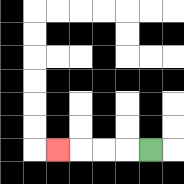{'start': '[6, 6]', 'end': '[2, 6]', 'path_directions': 'L,L,L,L', 'path_coordinates': '[[6, 6], [5, 6], [4, 6], [3, 6], [2, 6]]'}